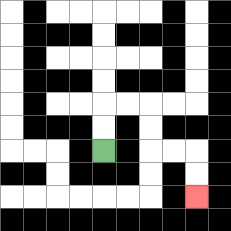{'start': '[4, 6]', 'end': '[8, 8]', 'path_directions': 'U,U,R,R,D,D,R,R,D,D', 'path_coordinates': '[[4, 6], [4, 5], [4, 4], [5, 4], [6, 4], [6, 5], [6, 6], [7, 6], [8, 6], [8, 7], [8, 8]]'}